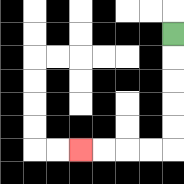{'start': '[7, 1]', 'end': '[3, 6]', 'path_directions': 'D,D,D,D,D,L,L,L,L', 'path_coordinates': '[[7, 1], [7, 2], [7, 3], [7, 4], [7, 5], [7, 6], [6, 6], [5, 6], [4, 6], [3, 6]]'}